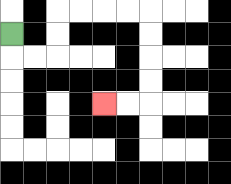{'start': '[0, 1]', 'end': '[4, 4]', 'path_directions': 'D,R,R,U,U,R,R,R,R,D,D,D,D,L,L', 'path_coordinates': '[[0, 1], [0, 2], [1, 2], [2, 2], [2, 1], [2, 0], [3, 0], [4, 0], [5, 0], [6, 0], [6, 1], [6, 2], [6, 3], [6, 4], [5, 4], [4, 4]]'}